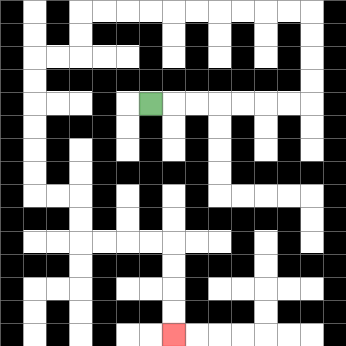{'start': '[6, 4]', 'end': '[7, 14]', 'path_directions': 'R,R,R,R,R,R,R,U,U,U,U,L,L,L,L,L,L,L,L,L,L,D,D,L,L,D,D,D,D,D,D,R,R,D,D,R,R,R,R,D,D,D,D', 'path_coordinates': '[[6, 4], [7, 4], [8, 4], [9, 4], [10, 4], [11, 4], [12, 4], [13, 4], [13, 3], [13, 2], [13, 1], [13, 0], [12, 0], [11, 0], [10, 0], [9, 0], [8, 0], [7, 0], [6, 0], [5, 0], [4, 0], [3, 0], [3, 1], [3, 2], [2, 2], [1, 2], [1, 3], [1, 4], [1, 5], [1, 6], [1, 7], [1, 8], [2, 8], [3, 8], [3, 9], [3, 10], [4, 10], [5, 10], [6, 10], [7, 10], [7, 11], [7, 12], [7, 13], [7, 14]]'}